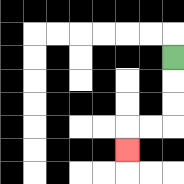{'start': '[7, 2]', 'end': '[5, 6]', 'path_directions': 'D,D,D,L,L,D', 'path_coordinates': '[[7, 2], [7, 3], [7, 4], [7, 5], [6, 5], [5, 5], [5, 6]]'}